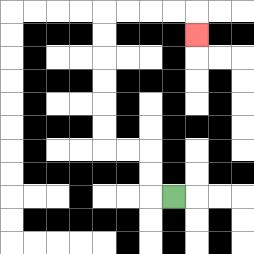{'start': '[7, 8]', 'end': '[8, 1]', 'path_directions': 'L,U,U,L,L,U,U,U,U,U,U,R,R,R,R,D', 'path_coordinates': '[[7, 8], [6, 8], [6, 7], [6, 6], [5, 6], [4, 6], [4, 5], [4, 4], [4, 3], [4, 2], [4, 1], [4, 0], [5, 0], [6, 0], [7, 0], [8, 0], [8, 1]]'}